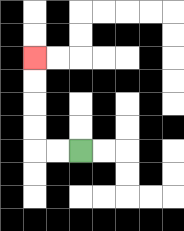{'start': '[3, 6]', 'end': '[1, 2]', 'path_directions': 'L,L,U,U,U,U', 'path_coordinates': '[[3, 6], [2, 6], [1, 6], [1, 5], [1, 4], [1, 3], [1, 2]]'}